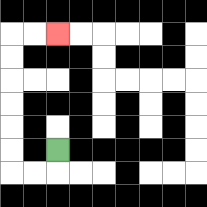{'start': '[2, 6]', 'end': '[2, 1]', 'path_directions': 'D,L,L,U,U,U,U,U,U,R,R', 'path_coordinates': '[[2, 6], [2, 7], [1, 7], [0, 7], [0, 6], [0, 5], [0, 4], [0, 3], [0, 2], [0, 1], [1, 1], [2, 1]]'}